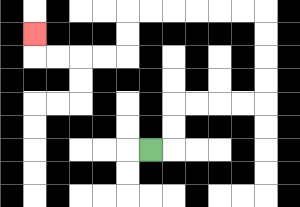{'start': '[6, 6]', 'end': '[1, 1]', 'path_directions': 'R,U,U,R,R,R,R,U,U,U,U,L,L,L,L,L,L,D,D,L,L,L,L,U', 'path_coordinates': '[[6, 6], [7, 6], [7, 5], [7, 4], [8, 4], [9, 4], [10, 4], [11, 4], [11, 3], [11, 2], [11, 1], [11, 0], [10, 0], [9, 0], [8, 0], [7, 0], [6, 0], [5, 0], [5, 1], [5, 2], [4, 2], [3, 2], [2, 2], [1, 2], [1, 1]]'}